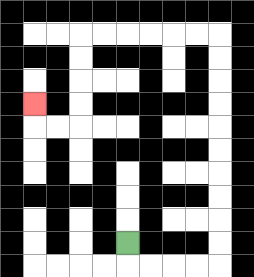{'start': '[5, 10]', 'end': '[1, 4]', 'path_directions': 'D,R,R,R,R,U,U,U,U,U,U,U,U,U,U,L,L,L,L,L,L,D,D,D,D,L,L,U', 'path_coordinates': '[[5, 10], [5, 11], [6, 11], [7, 11], [8, 11], [9, 11], [9, 10], [9, 9], [9, 8], [9, 7], [9, 6], [9, 5], [9, 4], [9, 3], [9, 2], [9, 1], [8, 1], [7, 1], [6, 1], [5, 1], [4, 1], [3, 1], [3, 2], [3, 3], [3, 4], [3, 5], [2, 5], [1, 5], [1, 4]]'}